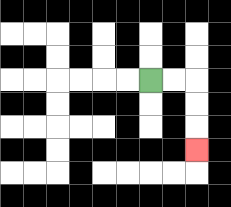{'start': '[6, 3]', 'end': '[8, 6]', 'path_directions': 'R,R,D,D,D', 'path_coordinates': '[[6, 3], [7, 3], [8, 3], [8, 4], [8, 5], [8, 6]]'}